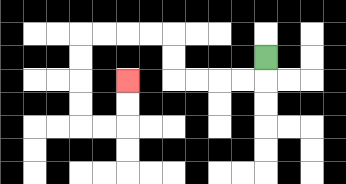{'start': '[11, 2]', 'end': '[5, 3]', 'path_directions': 'D,L,L,L,L,U,U,L,L,L,L,D,D,D,D,R,R,U,U', 'path_coordinates': '[[11, 2], [11, 3], [10, 3], [9, 3], [8, 3], [7, 3], [7, 2], [7, 1], [6, 1], [5, 1], [4, 1], [3, 1], [3, 2], [3, 3], [3, 4], [3, 5], [4, 5], [5, 5], [5, 4], [5, 3]]'}